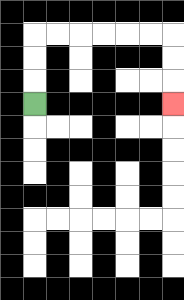{'start': '[1, 4]', 'end': '[7, 4]', 'path_directions': 'U,U,U,R,R,R,R,R,R,D,D,D', 'path_coordinates': '[[1, 4], [1, 3], [1, 2], [1, 1], [2, 1], [3, 1], [4, 1], [5, 1], [6, 1], [7, 1], [7, 2], [7, 3], [7, 4]]'}